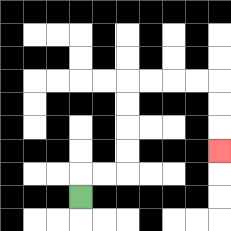{'start': '[3, 8]', 'end': '[9, 6]', 'path_directions': 'U,R,R,U,U,U,U,R,R,R,R,D,D,D', 'path_coordinates': '[[3, 8], [3, 7], [4, 7], [5, 7], [5, 6], [5, 5], [5, 4], [5, 3], [6, 3], [7, 3], [8, 3], [9, 3], [9, 4], [9, 5], [9, 6]]'}